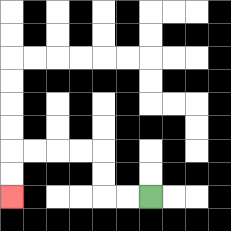{'start': '[6, 8]', 'end': '[0, 8]', 'path_directions': 'L,L,U,U,L,L,L,L,D,D', 'path_coordinates': '[[6, 8], [5, 8], [4, 8], [4, 7], [4, 6], [3, 6], [2, 6], [1, 6], [0, 6], [0, 7], [0, 8]]'}